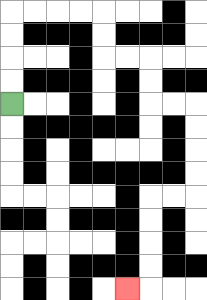{'start': '[0, 4]', 'end': '[5, 12]', 'path_directions': 'U,U,U,U,R,R,R,R,D,D,R,R,D,D,R,R,D,D,D,D,L,L,D,D,D,D,L', 'path_coordinates': '[[0, 4], [0, 3], [0, 2], [0, 1], [0, 0], [1, 0], [2, 0], [3, 0], [4, 0], [4, 1], [4, 2], [5, 2], [6, 2], [6, 3], [6, 4], [7, 4], [8, 4], [8, 5], [8, 6], [8, 7], [8, 8], [7, 8], [6, 8], [6, 9], [6, 10], [6, 11], [6, 12], [5, 12]]'}